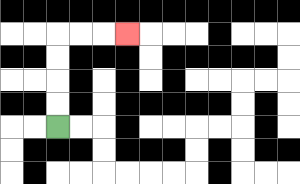{'start': '[2, 5]', 'end': '[5, 1]', 'path_directions': 'U,U,U,U,R,R,R', 'path_coordinates': '[[2, 5], [2, 4], [2, 3], [2, 2], [2, 1], [3, 1], [4, 1], [5, 1]]'}